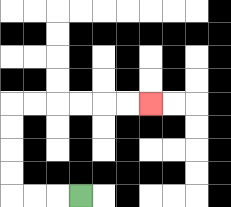{'start': '[3, 8]', 'end': '[6, 4]', 'path_directions': 'L,L,L,U,U,U,U,R,R,R,R,R,R', 'path_coordinates': '[[3, 8], [2, 8], [1, 8], [0, 8], [0, 7], [0, 6], [0, 5], [0, 4], [1, 4], [2, 4], [3, 4], [4, 4], [5, 4], [6, 4]]'}